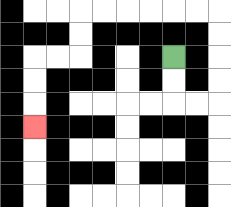{'start': '[7, 2]', 'end': '[1, 5]', 'path_directions': 'D,D,R,R,U,U,U,U,L,L,L,L,L,L,D,D,L,L,D,D,D', 'path_coordinates': '[[7, 2], [7, 3], [7, 4], [8, 4], [9, 4], [9, 3], [9, 2], [9, 1], [9, 0], [8, 0], [7, 0], [6, 0], [5, 0], [4, 0], [3, 0], [3, 1], [3, 2], [2, 2], [1, 2], [1, 3], [1, 4], [1, 5]]'}